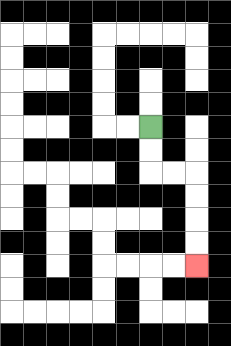{'start': '[6, 5]', 'end': '[8, 11]', 'path_directions': 'D,D,R,R,D,D,D,D', 'path_coordinates': '[[6, 5], [6, 6], [6, 7], [7, 7], [8, 7], [8, 8], [8, 9], [8, 10], [8, 11]]'}